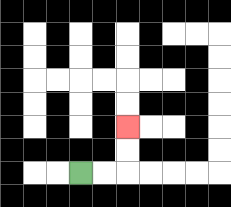{'start': '[3, 7]', 'end': '[5, 5]', 'path_directions': 'R,R,U,U', 'path_coordinates': '[[3, 7], [4, 7], [5, 7], [5, 6], [5, 5]]'}